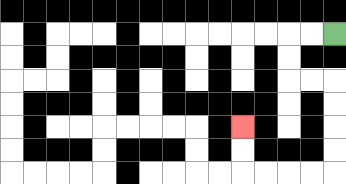{'start': '[14, 1]', 'end': '[10, 5]', 'path_directions': 'L,L,D,D,R,R,D,D,D,D,L,L,L,L,U,U', 'path_coordinates': '[[14, 1], [13, 1], [12, 1], [12, 2], [12, 3], [13, 3], [14, 3], [14, 4], [14, 5], [14, 6], [14, 7], [13, 7], [12, 7], [11, 7], [10, 7], [10, 6], [10, 5]]'}